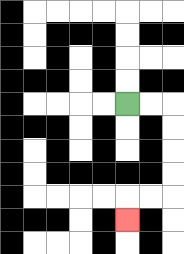{'start': '[5, 4]', 'end': '[5, 9]', 'path_directions': 'R,R,D,D,D,D,L,L,D', 'path_coordinates': '[[5, 4], [6, 4], [7, 4], [7, 5], [7, 6], [7, 7], [7, 8], [6, 8], [5, 8], [5, 9]]'}